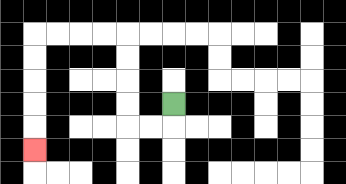{'start': '[7, 4]', 'end': '[1, 6]', 'path_directions': 'D,L,L,U,U,U,U,L,L,L,L,D,D,D,D,D', 'path_coordinates': '[[7, 4], [7, 5], [6, 5], [5, 5], [5, 4], [5, 3], [5, 2], [5, 1], [4, 1], [3, 1], [2, 1], [1, 1], [1, 2], [1, 3], [1, 4], [1, 5], [1, 6]]'}